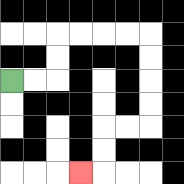{'start': '[0, 3]', 'end': '[3, 7]', 'path_directions': 'R,R,U,U,R,R,R,R,D,D,D,D,L,L,D,D,L', 'path_coordinates': '[[0, 3], [1, 3], [2, 3], [2, 2], [2, 1], [3, 1], [4, 1], [5, 1], [6, 1], [6, 2], [6, 3], [6, 4], [6, 5], [5, 5], [4, 5], [4, 6], [4, 7], [3, 7]]'}